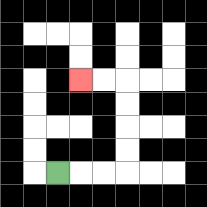{'start': '[2, 7]', 'end': '[3, 3]', 'path_directions': 'R,R,R,U,U,U,U,L,L', 'path_coordinates': '[[2, 7], [3, 7], [4, 7], [5, 7], [5, 6], [5, 5], [5, 4], [5, 3], [4, 3], [3, 3]]'}